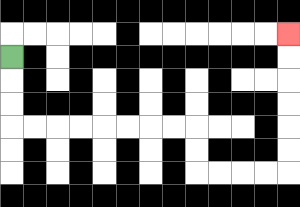{'start': '[0, 2]', 'end': '[12, 1]', 'path_directions': 'D,D,D,R,R,R,R,R,R,R,R,D,D,R,R,R,R,U,U,U,U,U,U', 'path_coordinates': '[[0, 2], [0, 3], [0, 4], [0, 5], [1, 5], [2, 5], [3, 5], [4, 5], [5, 5], [6, 5], [7, 5], [8, 5], [8, 6], [8, 7], [9, 7], [10, 7], [11, 7], [12, 7], [12, 6], [12, 5], [12, 4], [12, 3], [12, 2], [12, 1]]'}